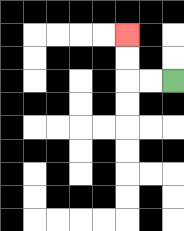{'start': '[7, 3]', 'end': '[5, 1]', 'path_directions': 'L,L,U,U', 'path_coordinates': '[[7, 3], [6, 3], [5, 3], [5, 2], [5, 1]]'}